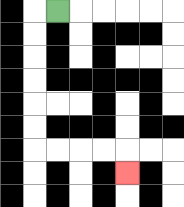{'start': '[2, 0]', 'end': '[5, 7]', 'path_directions': 'L,D,D,D,D,D,D,R,R,R,R,D', 'path_coordinates': '[[2, 0], [1, 0], [1, 1], [1, 2], [1, 3], [1, 4], [1, 5], [1, 6], [2, 6], [3, 6], [4, 6], [5, 6], [5, 7]]'}